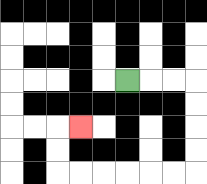{'start': '[5, 3]', 'end': '[3, 5]', 'path_directions': 'R,R,R,D,D,D,D,L,L,L,L,L,L,U,U,R', 'path_coordinates': '[[5, 3], [6, 3], [7, 3], [8, 3], [8, 4], [8, 5], [8, 6], [8, 7], [7, 7], [6, 7], [5, 7], [4, 7], [3, 7], [2, 7], [2, 6], [2, 5], [3, 5]]'}